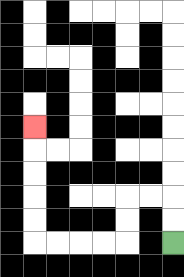{'start': '[7, 10]', 'end': '[1, 5]', 'path_directions': 'U,U,L,L,D,D,L,L,L,L,U,U,U,U,U', 'path_coordinates': '[[7, 10], [7, 9], [7, 8], [6, 8], [5, 8], [5, 9], [5, 10], [4, 10], [3, 10], [2, 10], [1, 10], [1, 9], [1, 8], [1, 7], [1, 6], [1, 5]]'}